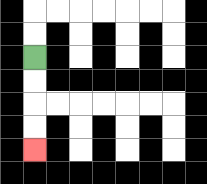{'start': '[1, 2]', 'end': '[1, 6]', 'path_directions': 'D,D,D,D', 'path_coordinates': '[[1, 2], [1, 3], [1, 4], [1, 5], [1, 6]]'}